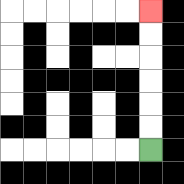{'start': '[6, 6]', 'end': '[6, 0]', 'path_directions': 'U,U,U,U,U,U', 'path_coordinates': '[[6, 6], [6, 5], [6, 4], [6, 3], [6, 2], [6, 1], [6, 0]]'}